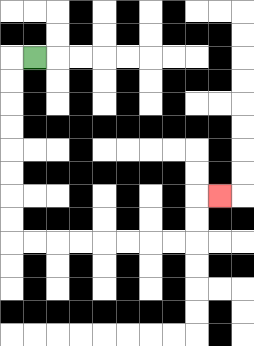{'start': '[1, 2]', 'end': '[9, 8]', 'path_directions': 'L,D,D,D,D,D,D,D,D,R,R,R,R,R,R,R,R,U,U,R', 'path_coordinates': '[[1, 2], [0, 2], [0, 3], [0, 4], [0, 5], [0, 6], [0, 7], [0, 8], [0, 9], [0, 10], [1, 10], [2, 10], [3, 10], [4, 10], [5, 10], [6, 10], [7, 10], [8, 10], [8, 9], [8, 8], [9, 8]]'}